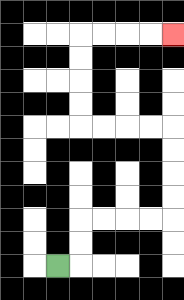{'start': '[2, 11]', 'end': '[7, 1]', 'path_directions': 'R,U,U,R,R,R,R,U,U,U,U,L,L,L,L,U,U,U,U,R,R,R,R', 'path_coordinates': '[[2, 11], [3, 11], [3, 10], [3, 9], [4, 9], [5, 9], [6, 9], [7, 9], [7, 8], [7, 7], [7, 6], [7, 5], [6, 5], [5, 5], [4, 5], [3, 5], [3, 4], [3, 3], [3, 2], [3, 1], [4, 1], [5, 1], [6, 1], [7, 1]]'}